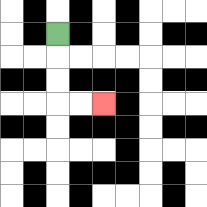{'start': '[2, 1]', 'end': '[4, 4]', 'path_directions': 'D,D,D,R,R', 'path_coordinates': '[[2, 1], [2, 2], [2, 3], [2, 4], [3, 4], [4, 4]]'}